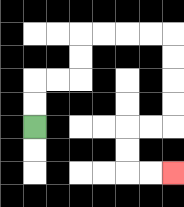{'start': '[1, 5]', 'end': '[7, 7]', 'path_directions': 'U,U,R,R,U,U,R,R,R,R,D,D,D,D,L,L,D,D,R,R', 'path_coordinates': '[[1, 5], [1, 4], [1, 3], [2, 3], [3, 3], [3, 2], [3, 1], [4, 1], [5, 1], [6, 1], [7, 1], [7, 2], [7, 3], [7, 4], [7, 5], [6, 5], [5, 5], [5, 6], [5, 7], [6, 7], [7, 7]]'}